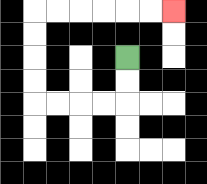{'start': '[5, 2]', 'end': '[7, 0]', 'path_directions': 'D,D,L,L,L,L,U,U,U,U,R,R,R,R,R,R', 'path_coordinates': '[[5, 2], [5, 3], [5, 4], [4, 4], [3, 4], [2, 4], [1, 4], [1, 3], [1, 2], [1, 1], [1, 0], [2, 0], [3, 0], [4, 0], [5, 0], [6, 0], [7, 0]]'}